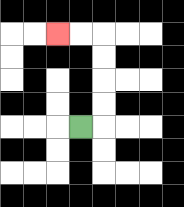{'start': '[3, 5]', 'end': '[2, 1]', 'path_directions': 'R,U,U,U,U,L,L', 'path_coordinates': '[[3, 5], [4, 5], [4, 4], [4, 3], [4, 2], [4, 1], [3, 1], [2, 1]]'}